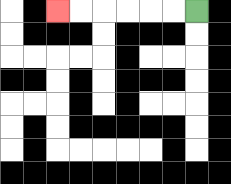{'start': '[8, 0]', 'end': '[2, 0]', 'path_directions': 'L,L,L,L,L,L', 'path_coordinates': '[[8, 0], [7, 0], [6, 0], [5, 0], [4, 0], [3, 0], [2, 0]]'}